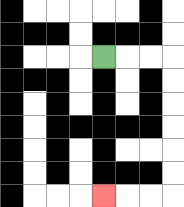{'start': '[4, 2]', 'end': '[4, 8]', 'path_directions': 'R,R,R,D,D,D,D,D,D,L,L,L', 'path_coordinates': '[[4, 2], [5, 2], [6, 2], [7, 2], [7, 3], [7, 4], [7, 5], [7, 6], [7, 7], [7, 8], [6, 8], [5, 8], [4, 8]]'}